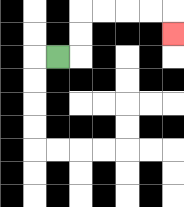{'start': '[2, 2]', 'end': '[7, 1]', 'path_directions': 'R,U,U,R,R,R,R,D', 'path_coordinates': '[[2, 2], [3, 2], [3, 1], [3, 0], [4, 0], [5, 0], [6, 0], [7, 0], [7, 1]]'}